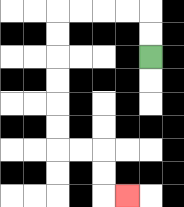{'start': '[6, 2]', 'end': '[5, 8]', 'path_directions': 'U,U,L,L,L,L,D,D,D,D,D,D,R,R,D,D,R', 'path_coordinates': '[[6, 2], [6, 1], [6, 0], [5, 0], [4, 0], [3, 0], [2, 0], [2, 1], [2, 2], [2, 3], [2, 4], [2, 5], [2, 6], [3, 6], [4, 6], [4, 7], [4, 8], [5, 8]]'}